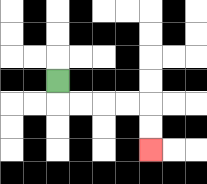{'start': '[2, 3]', 'end': '[6, 6]', 'path_directions': 'D,R,R,R,R,D,D', 'path_coordinates': '[[2, 3], [2, 4], [3, 4], [4, 4], [5, 4], [6, 4], [6, 5], [6, 6]]'}